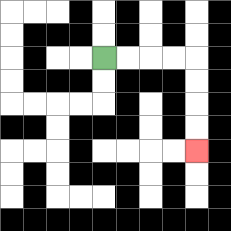{'start': '[4, 2]', 'end': '[8, 6]', 'path_directions': 'R,R,R,R,D,D,D,D', 'path_coordinates': '[[4, 2], [5, 2], [6, 2], [7, 2], [8, 2], [8, 3], [8, 4], [8, 5], [8, 6]]'}